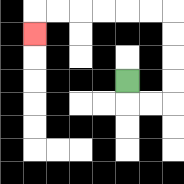{'start': '[5, 3]', 'end': '[1, 1]', 'path_directions': 'D,R,R,U,U,U,U,L,L,L,L,L,L,D', 'path_coordinates': '[[5, 3], [5, 4], [6, 4], [7, 4], [7, 3], [7, 2], [7, 1], [7, 0], [6, 0], [5, 0], [4, 0], [3, 0], [2, 0], [1, 0], [1, 1]]'}